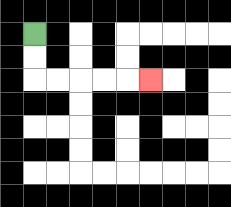{'start': '[1, 1]', 'end': '[6, 3]', 'path_directions': 'D,D,R,R,R,R,R', 'path_coordinates': '[[1, 1], [1, 2], [1, 3], [2, 3], [3, 3], [4, 3], [5, 3], [6, 3]]'}